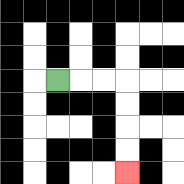{'start': '[2, 3]', 'end': '[5, 7]', 'path_directions': 'R,R,R,D,D,D,D', 'path_coordinates': '[[2, 3], [3, 3], [4, 3], [5, 3], [5, 4], [5, 5], [5, 6], [5, 7]]'}